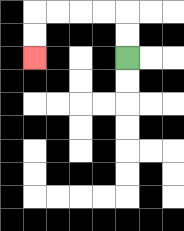{'start': '[5, 2]', 'end': '[1, 2]', 'path_directions': 'U,U,L,L,L,L,D,D', 'path_coordinates': '[[5, 2], [5, 1], [5, 0], [4, 0], [3, 0], [2, 0], [1, 0], [1, 1], [1, 2]]'}